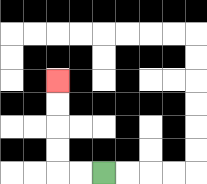{'start': '[4, 7]', 'end': '[2, 3]', 'path_directions': 'L,L,U,U,U,U', 'path_coordinates': '[[4, 7], [3, 7], [2, 7], [2, 6], [2, 5], [2, 4], [2, 3]]'}